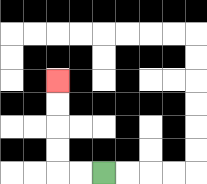{'start': '[4, 7]', 'end': '[2, 3]', 'path_directions': 'L,L,U,U,U,U', 'path_coordinates': '[[4, 7], [3, 7], [2, 7], [2, 6], [2, 5], [2, 4], [2, 3]]'}